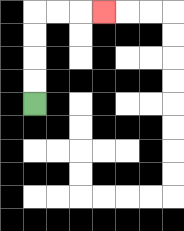{'start': '[1, 4]', 'end': '[4, 0]', 'path_directions': 'U,U,U,U,R,R,R', 'path_coordinates': '[[1, 4], [1, 3], [1, 2], [1, 1], [1, 0], [2, 0], [3, 0], [4, 0]]'}